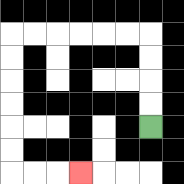{'start': '[6, 5]', 'end': '[3, 7]', 'path_directions': 'U,U,U,U,L,L,L,L,L,L,D,D,D,D,D,D,R,R,R', 'path_coordinates': '[[6, 5], [6, 4], [6, 3], [6, 2], [6, 1], [5, 1], [4, 1], [3, 1], [2, 1], [1, 1], [0, 1], [0, 2], [0, 3], [0, 4], [0, 5], [0, 6], [0, 7], [1, 7], [2, 7], [3, 7]]'}